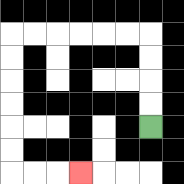{'start': '[6, 5]', 'end': '[3, 7]', 'path_directions': 'U,U,U,U,L,L,L,L,L,L,D,D,D,D,D,D,R,R,R', 'path_coordinates': '[[6, 5], [6, 4], [6, 3], [6, 2], [6, 1], [5, 1], [4, 1], [3, 1], [2, 1], [1, 1], [0, 1], [0, 2], [0, 3], [0, 4], [0, 5], [0, 6], [0, 7], [1, 7], [2, 7], [3, 7]]'}